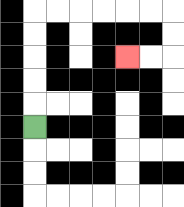{'start': '[1, 5]', 'end': '[5, 2]', 'path_directions': 'U,U,U,U,U,R,R,R,R,R,R,D,D,L,L', 'path_coordinates': '[[1, 5], [1, 4], [1, 3], [1, 2], [1, 1], [1, 0], [2, 0], [3, 0], [4, 0], [5, 0], [6, 0], [7, 0], [7, 1], [7, 2], [6, 2], [5, 2]]'}